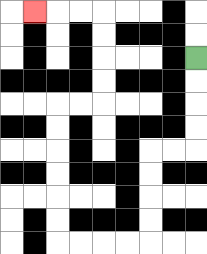{'start': '[8, 2]', 'end': '[1, 0]', 'path_directions': 'D,D,D,D,L,L,D,D,D,D,L,L,L,L,U,U,U,U,U,U,R,R,U,U,U,U,L,L,L', 'path_coordinates': '[[8, 2], [8, 3], [8, 4], [8, 5], [8, 6], [7, 6], [6, 6], [6, 7], [6, 8], [6, 9], [6, 10], [5, 10], [4, 10], [3, 10], [2, 10], [2, 9], [2, 8], [2, 7], [2, 6], [2, 5], [2, 4], [3, 4], [4, 4], [4, 3], [4, 2], [4, 1], [4, 0], [3, 0], [2, 0], [1, 0]]'}